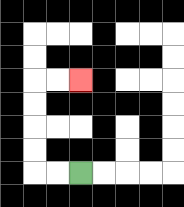{'start': '[3, 7]', 'end': '[3, 3]', 'path_directions': 'L,L,U,U,U,U,R,R', 'path_coordinates': '[[3, 7], [2, 7], [1, 7], [1, 6], [1, 5], [1, 4], [1, 3], [2, 3], [3, 3]]'}